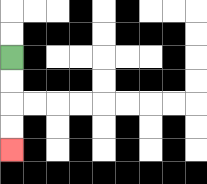{'start': '[0, 2]', 'end': '[0, 6]', 'path_directions': 'D,D,D,D', 'path_coordinates': '[[0, 2], [0, 3], [0, 4], [0, 5], [0, 6]]'}